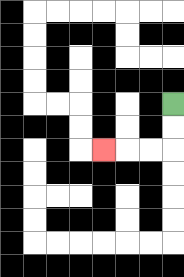{'start': '[7, 4]', 'end': '[4, 6]', 'path_directions': 'D,D,L,L,L', 'path_coordinates': '[[7, 4], [7, 5], [7, 6], [6, 6], [5, 6], [4, 6]]'}